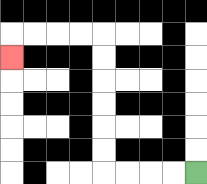{'start': '[8, 7]', 'end': '[0, 2]', 'path_directions': 'L,L,L,L,U,U,U,U,U,U,L,L,L,L,D', 'path_coordinates': '[[8, 7], [7, 7], [6, 7], [5, 7], [4, 7], [4, 6], [4, 5], [4, 4], [4, 3], [4, 2], [4, 1], [3, 1], [2, 1], [1, 1], [0, 1], [0, 2]]'}